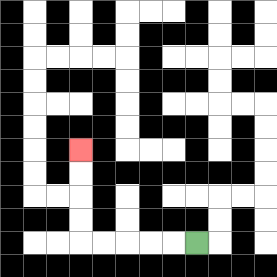{'start': '[8, 10]', 'end': '[3, 6]', 'path_directions': 'L,L,L,L,L,U,U,U,U', 'path_coordinates': '[[8, 10], [7, 10], [6, 10], [5, 10], [4, 10], [3, 10], [3, 9], [3, 8], [3, 7], [3, 6]]'}